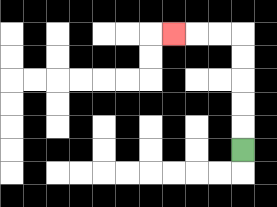{'start': '[10, 6]', 'end': '[7, 1]', 'path_directions': 'U,U,U,U,U,L,L,L', 'path_coordinates': '[[10, 6], [10, 5], [10, 4], [10, 3], [10, 2], [10, 1], [9, 1], [8, 1], [7, 1]]'}